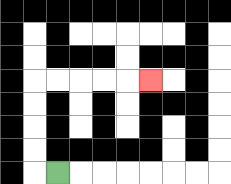{'start': '[2, 7]', 'end': '[6, 3]', 'path_directions': 'L,U,U,U,U,R,R,R,R,R', 'path_coordinates': '[[2, 7], [1, 7], [1, 6], [1, 5], [1, 4], [1, 3], [2, 3], [3, 3], [4, 3], [5, 3], [6, 3]]'}